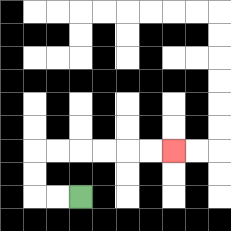{'start': '[3, 8]', 'end': '[7, 6]', 'path_directions': 'L,L,U,U,R,R,R,R,R,R', 'path_coordinates': '[[3, 8], [2, 8], [1, 8], [1, 7], [1, 6], [2, 6], [3, 6], [4, 6], [5, 6], [6, 6], [7, 6]]'}